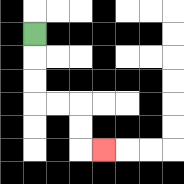{'start': '[1, 1]', 'end': '[4, 6]', 'path_directions': 'D,D,D,R,R,D,D,R', 'path_coordinates': '[[1, 1], [1, 2], [1, 3], [1, 4], [2, 4], [3, 4], [3, 5], [3, 6], [4, 6]]'}